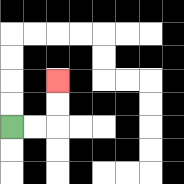{'start': '[0, 5]', 'end': '[2, 3]', 'path_directions': 'R,R,U,U', 'path_coordinates': '[[0, 5], [1, 5], [2, 5], [2, 4], [2, 3]]'}